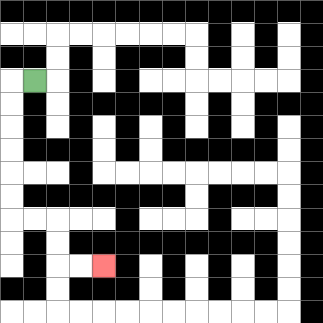{'start': '[1, 3]', 'end': '[4, 11]', 'path_directions': 'L,D,D,D,D,D,D,R,R,D,D,R,R', 'path_coordinates': '[[1, 3], [0, 3], [0, 4], [0, 5], [0, 6], [0, 7], [0, 8], [0, 9], [1, 9], [2, 9], [2, 10], [2, 11], [3, 11], [4, 11]]'}